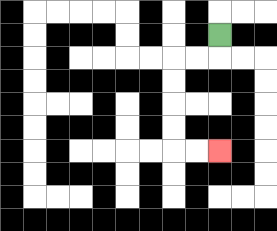{'start': '[9, 1]', 'end': '[9, 6]', 'path_directions': 'D,L,L,D,D,D,D,R,R', 'path_coordinates': '[[9, 1], [9, 2], [8, 2], [7, 2], [7, 3], [7, 4], [7, 5], [7, 6], [8, 6], [9, 6]]'}